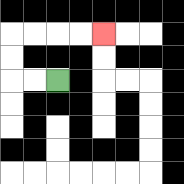{'start': '[2, 3]', 'end': '[4, 1]', 'path_directions': 'L,L,U,U,R,R,R,R', 'path_coordinates': '[[2, 3], [1, 3], [0, 3], [0, 2], [0, 1], [1, 1], [2, 1], [3, 1], [4, 1]]'}